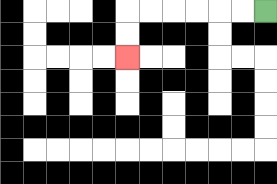{'start': '[11, 0]', 'end': '[5, 2]', 'path_directions': 'L,L,L,L,L,L,D,D', 'path_coordinates': '[[11, 0], [10, 0], [9, 0], [8, 0], [7, 0], [6, 0], [5, 0], [5, 1], [5, 2]]'}